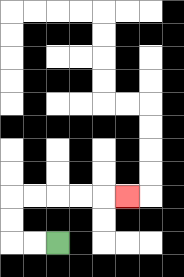{'start': '[2, 10]', 'end': '[5, 8]', 'path_directions': 'L,L,U,U,R,R,R,R,R', 'path_coordinates': '[[2, 10], [1, 10], [0, 10], [0, 9], [0, 8], [1, 8], [2, 8], [3, 8], [4, 8], [5, 8]]'}